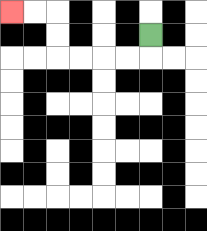{'start': '[6, 1]', 'end': '[0, 0]', 'path_directions': 'D,L,L,L,L,U,U,L,L', 'path_coordinates': '[[6, 1], [6, 2], [5, 2], [4, 2], [3, 2], [2, 2], [2, 1], [2, 0], [1, 0], [0, 0]]'}